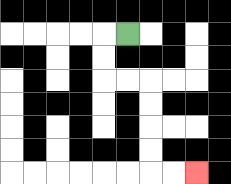{'start': '[5, 1]', 'end': '[8, 7]', 'path_directions': 'L,D,D,R,R,D,D,D,D,R,R', 'path_coordinates': '[[5, 1], [4, 1], [4, 2], [4, 3], [5, 3], [6, 3], [6, 4], [6, 5], [6, 6], [6, 7], [7, 7], [8, 7]]'}